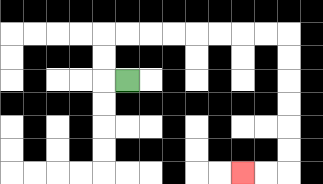{'start': '[5, 3]', 'end': '[10, 7]', 'path_directions': 'L,U,U,R,R,R,R,R,R,R,R,D,D,D,D,D,D,L,L', 'path_coordinates': '[[5, 3], [4, 3], [4, 2], [4, 1], [5, 1], [6, 1], [7, 1], [8, 1], [9, 1], [10, 1], [11, 1], [12, 1], [12, 2], [12, 3], [12, 4], [12, 5], [12, 6], [12, 7], [11, 7], [10, 7]]'}